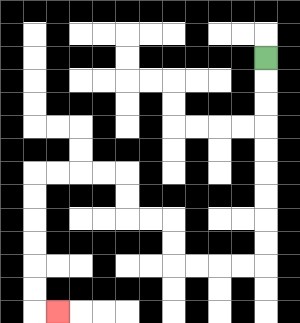{'start': '[11, 2]', 'end': '[2, 13]', 'path_directions': 'D,D,D,D,D,D,D,D,D,L,L,L,L,U,U,L,L,U,U,L,L,L,L,D,D,D,D,D,D,R', 'path_coordinates': '[[11, 2], [11, 3], [11, 4], [11, 5], [11, 6], [11, 7], [11, 8], [11, 9], [11, 10], [11, 11], [10, 11], [9, 11], [8, 11], [7, 11], [7, 10], [7, 9], [6, 9], [5, 9], [5, 8], [5, 7], [4, 7], [3, 7], [2, 7], [1, 7], [1, 8], [1, 9], [1, 10], [1, 11], [1, 12], [1, 13], [2, 13]]'}